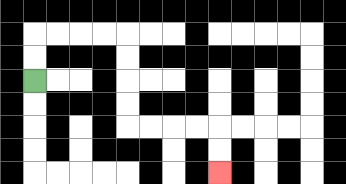{'start': '[1, 3]', 'end': '[9, 7]', 'path_directions': 'U,U,R,R,R,R,D,D,D,D,R,R,R,R,D,D', 'path_coordinates': '[[1, 3], [1, 2], [1, 1], [2, 1], [3, 1], [4, 1], [5, 1], [5, 2], [5, 3], [5, 4], [5, 5], [6, 5], [7, 5], [8, 5], [9, 5], [9, 6], [9, 7]]'}